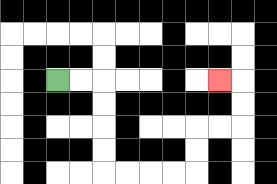{'start': '[2, 3]', 'end': '[9, 3]', 'path_directions': 'R,R,D,D,D,D,R,R,R,R,U,U,R,R,U,U,L', 'path_coordinates': '[[2, 3], [3, 3], [4, 3], [4, 4], [4, 5], [4, 6], [4, 7], [5, 7], [6, 7], [7, 7], [8, 7], [8, 6], [8, 5], [9, 5], [10, 5], [10, 4], [10, 3], [9, 3]]'}